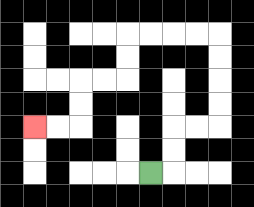{'start': '[6, 7]', 'end': '[1, 5]', 'path_directions': 'R,U,U,R,R,U,U,U,U,L,L,L,L,D,D,L,L,D,D,L,L', 'path_coordinates': '[[6, 7], [7, 7], [7, 6], [7, 5], [8, 5], [9, 5], [9, 4], [9, 3], [9, 2], [9, 1], [8, 1], [7, 1], [6, 1], [5, 1], [5, 2], [5, 3], [4, 3], [3, 3], [3, 4], [3, 5], [2, 5], [1, 5]]'}